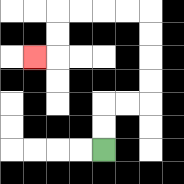{'start': '[4, 6]', 'end': '[1, 2]', 'path_directions': 'U,U,R,R,U,U,U,U,L,L,L,L,D,D,L', 'path_coordinates': '[[4, 6], [4, 5], [4, 4], [5, 4], [6, 4], [6, 3], [6, 2], [6, 1], [6, 0], [5, 0], [4, 0], [3, 0], [2, 0], [2, 1], [2, 2], [1, 2]]'}